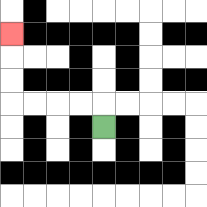{'start': '[4, 5]', 'end': '[0, 1]', 'path_directions': 'U,L,L,L,L,U,U,U', 'path_coordinates': '[[4, 5], [4, 4], [3, 4], [2, 4], [1, 4], [0, 4], [0, 3], [0, 2], [0, 1]]'}